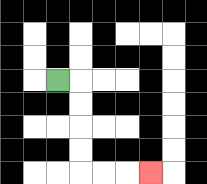{'start': '[2, 3]', 'end': '[6, 7]', 'path_directions': 'R,D,D,D,D,R,R,R', 'path_coordinates': '[[2, 3], [3, 3], [3, 4], [3, 5], [3, 6], [3, 7], [4, 7], [5, 7], [6, 7]]'}